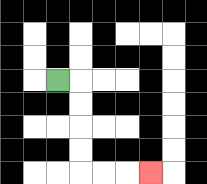{'start': '[2, 3]', 'end': '[6, 7]', 'path_directions': 'R,D,D,D,D,R,R,R', 'path_coordinates': '[[2, 3], [3, 3], [3, 4], [3, 5], [3, 6], [3, 7], [4, 7], [5, 7], [6, 7]]'}